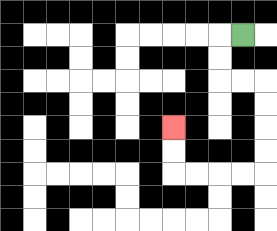{'start': '[10, 1]', 'end': '[7, 5]', 'path_directions': 'L,D,D,R,R,D,D,D,D,L,L,L,L,U,U', 'path_coordinates': '[[10, 1], [9, 1], [9, 2], [9, 3], [10, 3], [11, 3], [11, 4], [11, 5], [11, 6], [11, 7], [10, 7], [9, 7], [8, 7], [7, 7], [7, 6], [7, 5]]'}